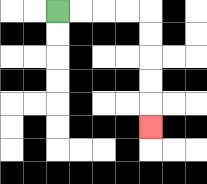{'start': '[2, 0]', 'end': '[6, 5]', 'path_directions': 'R,R,R,R,D,D,D,D,D', 'path_coordinates': '[[2, 0], [3, 0], [4, 0], [5, 0], [6, 0], [6, 1], [6, 2], [6, 3], [6, 4], [6, 5]]'}